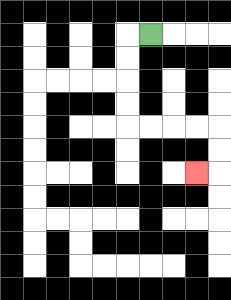{'start': '[6, 1]', 'end': '[8, 7]', 'path_directions': 'L,D,D,D,D,R,R,R,R,D,D,L', 'path_coordinates': '[[6, 1], [5, 1], [5, 2], [5, 3], [5, 4], [5, 5], [6, 5], [7, 5], [8, 5], [9, 5], [9, 6], [9, 7], [8, 7]]'}